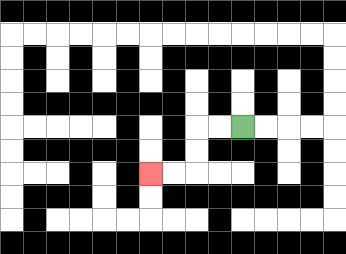{'start': '[10, 5]', 'end': '[6, 7]', 'path_directions': 'L,L,D,D,L,L', 'path_coordinates': '[[10, 5], [9, 5], [8, 5], [8, 6], [8, 7], [7, 7], [6, 7]]'}